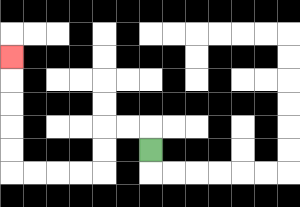{'start': '[6, 6]', 'end': '[0, 2]', 'path_directions': 'U,L,L,D,D,L,L,L,L,U,U,U,U,U', 'path_coordinates': '[[6, 6], [6, 5], [5, 5], [4, 5], [4, 6], [4, 7], [3, 7], [2, 7], [1, 7], [0, 7], [0, 6], [0, 5], [0, 4], [0, 3], [0, 2]]'}